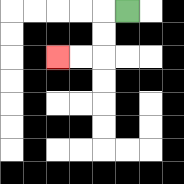{'start': '[5, 0]', 'end': '[2, 2]', 'path_directions': 'L,D,D,L,L', 'path_coordinates': '[[5, 0], [4, 0], [4, 1], [4, 2], [3, 2], [2, 2]]'}